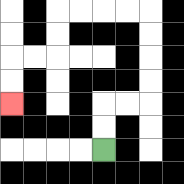{'start': '[4, 6]', 'end': '[0, 4]', 'path_directions': 'U,U,R,R,U,U,U,U,L,L,L,L,D,D,L,L,D,D', 'path_coordinates': '[[4, 6], [4, 5], [4, 4], [5, 4], [6, 4], [6, 3], [6, 2], [6, 1], [6, 0], [5, 0], [4, 0], [3, 0], [2, 0], [2, 1], [2, 2], [1, 2], [0, 2], [0, 3], [0, 4]]'}